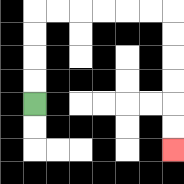{'start': '[1, 4]', 'end': '[7, 6]', 'path_directions': 'U,U,U,U,R,R,R,R,R,R,D,D,D,D,D,D', 'path_coordinates': '[[1, 4], [1, 3], [1, 2], [1, 1], [1, 0], [2, 0], [3, 0], [4, 0], [5, 0], [6, 0], [7, 0], [7, 1], [7, 2], [7, 3], [7, 4], [7, 5], [7, 6]]'}